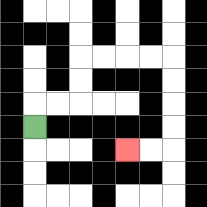{'start': '[1, 5]', 'end': '[5, 6]', 'path_directions': 'U,R,R,U,U,R,R,R,R,D,D,D,D,L,L', 'path_coordinates': '[[1, 5], [1, 4], [2, 4], [3, 4], [3, 3], [3, 2], [4, 2], [5, 2], [6, 2], [7, 2], [7, 3], [7, 4], [7, 5], [7, 6], [6, 6], [5, 6]]'}